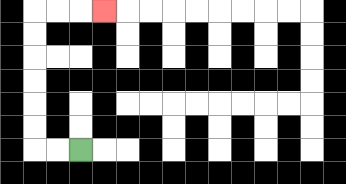{'start': '[3, 6]', 'end': '[4, 0]', 'path_directions': 'L,L,U,U,U,U,U,U,R,R,R', 'path_coordinates': '[[3, 6], [2, 6], [1, 6], [1, 5], [1, 4], [1, 3], [1, 2], [1, 1], [1, 0], [2, 0], [3, 0], [4, 0]]'}